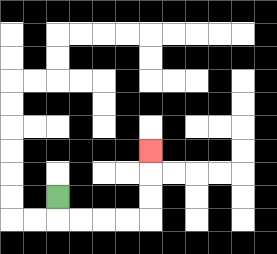{'start': '[2, 8]', 'end': '[6, 6]', 'path_directions': 'D,R,R,R,R,U,U,U', 'path_coordinates': '[[2, 8], [2, 9], [3, 9], [4, 9], [5, 9], [6, 9], [6, 8], [6, 7], [6, 6]]'}